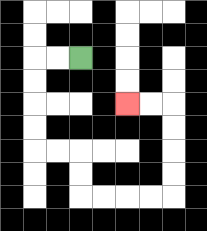{'start': '[3, 2]', 'end': '[5, 4]', 'path_directions': 'L,L,D,D,D,D,R,R,D,D,R,R,R,R,U,U,U,U,L,L', 'path_coordinates': '[[3, 2], [2, 2], [1, 2], [1, 3], [1, 4], [1, 5], [1, 6], [2, 6], [3, 6], [3, 7], [3, 8], [4, 8], [5, 8], [6, 8], [7, 8], [7, 7], [7, 6], [7, 5], [7, 4], [6, 4], [5, 4]]'}